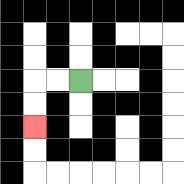{'start': '[3, 3]', 'end': '[1, 5]', 'path_directions': 'L,L,D,D', 'path_coordinates': '[[3, 3], [2, 3], [1, 3], [1, 4], [1, 5]]'}